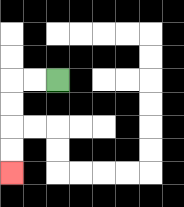{'start': '[2, 3]', 'end': '[0, 7]', 'path_directions': 'L,L,D,D,D,D', 'path_coordinates': '[[2, 3], [1, 3], [0, 3], [0, 4], [0, 5], [0, 6], [0, 7]]'}